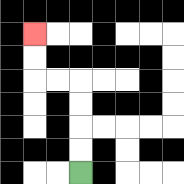{'start': '[3, 7]', 'end': '[1, 1]', 'path_directions': 'U,U,U,U,L,L,U,U', 'path_coordinates': '[[3, 7], [3, 6], [3, 5], [3, 4], [3, 3], [2, 3], [1, 3], [1, 2], [1, 1]]'}